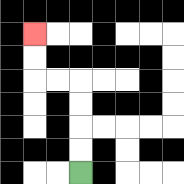{'start': '[3, 7]', 'end': '[1, 1]', 'path_directions': 'U,U,U,U,L,L,U,U', 'path_coordinates': '[[3, 7], [3, 6], [3, 5], [3, 4], [3, 3], [2, 3], [1, 3], [1, 2], [1, 1]]'}